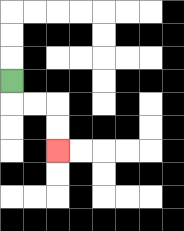{'start': '[0, 3]', 'end': '[2, 6]', 'path_directions': 'D,R,R,D,D', 'path_coordinates': '[[0, 3], [0, 4], [1, 4], [2, 4], [2, 5], [2, 6]]'}